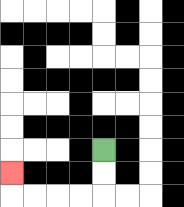{'start': '[4, 6]', 'end': '[0, 7]', 'path_directions': 'D,D,L,L,L,L,U', 'path_coordinates': '[[4, 6], [4, 7], [4, 8], [3, 8], [2, 8], [1, 8], [0, 8], [0, 7]]'}